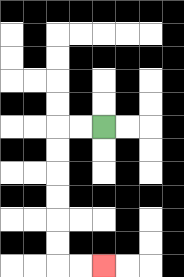{'start': '[4, 5]', 'end': '[4, 11]', 'path_directions': 'L,L,D,D,D,D,D,D,R,R', 'path_coordinates': '[[4, 5], [3, 5], [2, 5], [2, 6], [2, 7], [2, 8], [2, 9], [2, 10], [2, 11], [3, 11], [4, 11]]'}